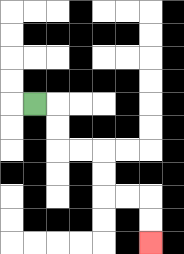{'start': '[1, 4]', 'end': '[6, 10]', 'path_directions': 'R,D,D,R,R,D,D,R,R,D,D', 'path_coordinates': '[[1, 4], [2, 4], [2, 5], [2, 6], [3, 6], [4, 6], [4, 7], [4, 8], [5, 8], [6, 8], [6, 9], [6, 10]]'}